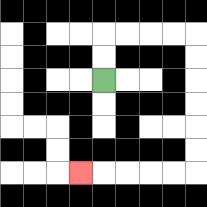{'start': '[4, 3]', 'end': '[3, 7]', 'path_directions': 'U,U,R,R,R,R,D,D,D,D,D,D,L,L,L,L,L', 'path_coordinates': '[[4, 3], [4, 2], [4, 1], [5, 1], [6, 1], [7, 1], [8, 1], [8, 2], [8, 3], [8, 4], [8, 5], [8, 6], [8, 7], [7, 7], [6, 7], [5, 7], [4, 7], [3, 7]]'}